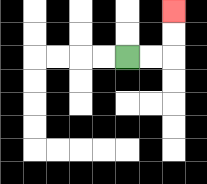{'start': '[5, 2]', 'end': '[7, 0]', 'path_directions': 'R,R,U,U', 'path_coordinates': '[[5, 2], [6, 2], [7, 2], [7, 1], [7, 0]]'}